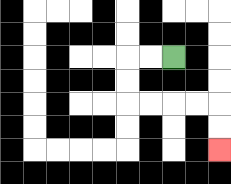{'start': '[7, 2]', 'end': '[9, 6]', 'path_directions': 'L,L,D,D,R,R,R,R,D,D', 'path_coordinates': '[[7, 2], [6, 2], [5, 2], [5, 3], [5, 4], [6, 4], [7, 4], [8, 4], [9, 4], [9, 5], [9, 6]]'}